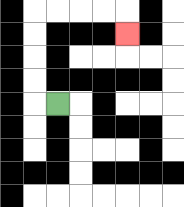{'start': '[2, 4]', 'end': '[5, 1]', 'path_directions': 'L,U,U,U,U,R,R,R,R,D', 'path_coordinates': '[[2, 4], [1, 4], [1, 3], [1, 2], [1, 1], [1, 0], [2, 0], [3, 0], [4, 0], [5, 0], [5, 1]]'}